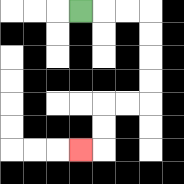{'start': '[3, 0]', 'end': '[3, 6]', 'path_directions': 'R,R,R,D,D,D,D,L,L,D,D,L', 'path_coordinates': '[[3, 0], [4, 0], [5, 0], [6, 0], [6, 1], [6, 2], [6, 3], [6, 4], [5, 4], [4, 4], [4, 5], [4, 6], [3, 6]]'}